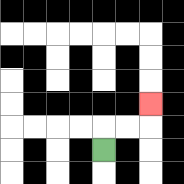{'start': '[4, 6]', 'end': '[6, 4]', 'path_directions': 'U,R,R,U', 'path_coordinates': '[[4, 6], [4, 5], [5, 5], [6, 5], [6, 4]]'}